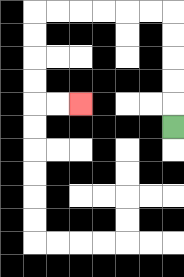{'start': '[7, 5]', 'end': '[3, 4]', 'path_directions': 'U,U,U,U,U,L,L,L,L,L,L,D,D,D,D,R,R', 'path_coordinates': '[[7, 5], [7, 4], [7, 3], [7, 2], [7, 1], [7, 0], [6, 0], [5, 0], [4, 0], [3, 0], [2, 0], [1, 0], [1, 1], [1, 2], [1, 3], [1, 4], [2, 4], [3, 4]]'}